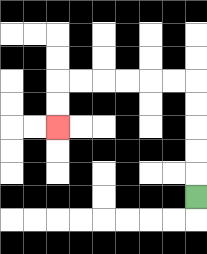{'start': '[8, 8]', 'end': '[2, 5]', 'path_directions': 'U,U,U,U,U,L,L,L,L,L,L,D,D', 'path_coordinates': '[[8, 8], [8, 7], [8, 6], [8, 5], [8, 4], [8, 3], [7, 3], [6, 3], [5, 3], [4, 3], [3, 3], [2, 3], [2, 4], [2, 5]]'}